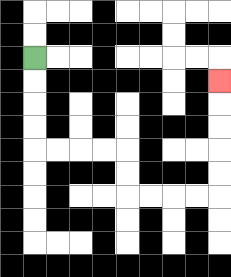{'start': '[1, 2]', 'end': '[9, 3]', 'path_directions': 'D,D,D,D,R,R,R,R,D,D,R,R,R,R,U,U,U,U,U', 'path_coordinates': '[[1, 2], [1, 3], [1, 4], [1, 5], [1, 6], [2, 6], [3, 6], [4, 6], [5, 6], [5, 7], [5, 8], [6, 8], [7, 8], [8, 8], [9, 8], [9, 7], [9, 6], [9, 5], [9, 4], [9, 3]]'}